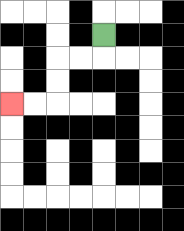{'start': '[4, 1]', 'end': '[0, 4]', 'path_directions': 'D,L,L,D,D,L,L', 'path_coordinates': '[[4, 1], [4, 2], [3, 2], [2, 2], [2, 3], [2, 4], [1, 4], [0, 4]]'}